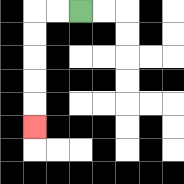{'start': '[3, 0]', 'end': '[1, 5]', 'path_directions': 'L,L,D,D,D,D,D', 'path_coordinates': '[[3, 0], [2, 0], [1, 0], [1, 1], [1, 2], [1, 3], [1, 4], [1, 5]]'}